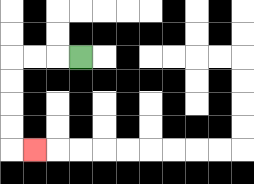{'start': '[3, 2]', 'end': '[1, 6]', 'path_directions': 'L,L,L,D,D,D,D,R', 'path_coordinates': '[[3, 2], [2, 2], [1, 2], [0, 2], [0, 3], [0, 4], [0, 5], [0, 6], [1, 6]]'}